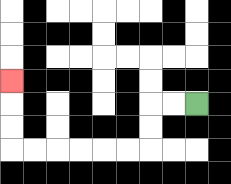{'start': '[8, 4]', 'end': '[0, 3]', 'path_directions': 'L,L,D,D,L,L,L,L,L,L,U,U,U', 'path_coordinates': '[[8, 4], [7, 4], [6, 4], [6, 5], [6, 6], [5, 6], [4, 6], [3, 6], [2, 6], [1, 6], [0, 6], [0, 5], [0, 4], [0, 3]]'}